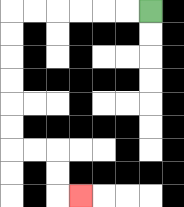{'start': '[6, 0]', 'end': '[3, 8]', 'path_directions': 'L,L,L,L,L,L,D,D,D,D,D,D,R,R,D,D,R', 'path_coordinates': '[[6, 0], [5, 0], [4, 0], [3, 0], [2, 0], [1, 0], [0, 0], [0, 1], [0, 2], [0, 3], [0, 4], [0, 5], [0, 6], [1, 6], [2, 6], [2, 7], [2, 8], [3, 8]]'}